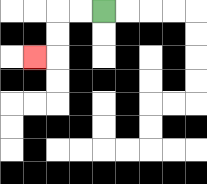{'start': '[4, 0]', 'end': '[1, 2]', 'path_directions': 'L,L,D,D,L', 'path_coordinates': '[[4, 0], [3, 0], [2, 0], [2, 1], [2, 2], [1, 2]]'}